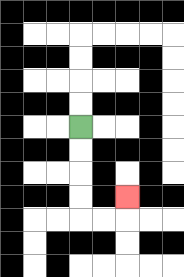{'start': '[3, 5]', 'end': '[5, 8]', 'path_directions': 'D,D,D,D,R,R,U', 'path_coordinates': '[[3, 5], [3, 6], [3, 7], [3, 8], [3, 9], [4, 9], [5, 9], [5, 8]]'}